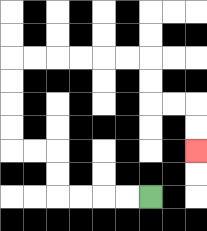{'start': '[6, 8]', 'end': '[8, 6]', 'path_directions': 'L,L,L,L,U,U,L,L,U,U,U,U,R,R,R,R,R,R,D,D,R,R,D,D', 'path_coordinates': '[[6, 8], [5, 8], [4, 8], [3, 8], [2, 8], [2, 7], [2, 6], [1, 6], [0, 6], [0, 5], [0, 4], [0, 3], [0, 2], [1, 2], [2, 2], [3, 2], [4, 2], [5, 2], [6, 2], [6, 3], [6, 4], [7, 4], [8, 4], [8, 5], [8, 6]]'}